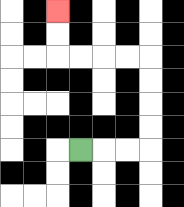{'start': '[3, 6]', 'end': '[2, 0]', 'path_directions': 'R,R,R,U,U,U,U,L,L,L,L,U,U', 'path_coordinates': '[[3, 6], [4, 6], [5, 6], [6, 6], [6, 5], [6, 4], [6, 3], [6, 2], [5, 2], [4, 2], [3, 2], [2, 2], [2, 1], [2, 0]]'}